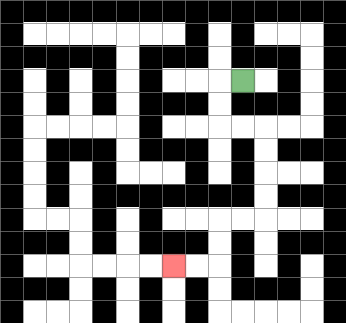{'start': '[10, 3]', 'end': '[7, 11]', 'path_directions': 'L,D,D,R,R,D,D,D,D,L,L,D,D,L,L', 'path_coordinates': '[[10, 3], [9, 3], [9, 4], [9, 5], [10, 5], [11, 5], [11, 6], [11, 7], [11, 8], [11, 9], [10, 9], [9, 9], [9, 10], [9, 11], [8, 11], [7, 11]]'}